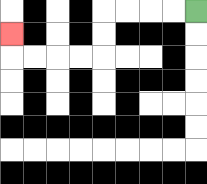{'start': '[8, 0]', 'end': '[0, 1]', 'path_directions': 'L,L,L,L,D,D,L,L,L,L,U', 'path_coordinates': '[[8, 0], [7, 0], [6, 0], [5, 0], [4, 0], [4, 1], [4, 2], [3, 2], [2, 2], [1, 2], [0, 2], [0, 1]]'}